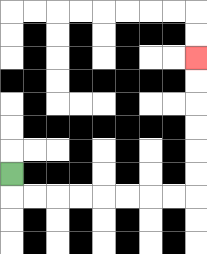{'start': '[0, 7]', 'end': '[8, 2]', 'path_directions': 'D,R,R,R,R,R,R,R,R,U,U,U,U,U,U', 'path_coordinates': '[[0, 7], [0, 8], [1, 8], [2, 8], [3, 8], [4, 8], [5, 8], [6, 8], [7, 8], [8, 8], [8, 7], [8, 6], [8, 5], [8, 4], [8, 3], [8, 2]]'}